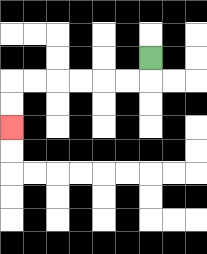{'start': '[6, 2]', 'end': '[0, 5]', 'path_directions': 'D,L,L,L,L,L,L,D,D', 'path_coordinates': '[[6, 2], [6, 3], [5, 3], [4, 3], [3, 3], [2, 3], [1, 3], [0, 3], [0, 4], [0, 5]]'}